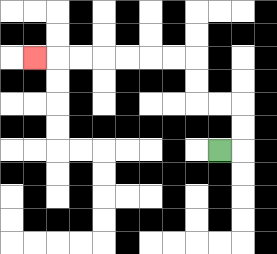{'start': '[9, 6]', 'end': '[1, 2]', 'path_directions': 'R,U,U,L,L,U,U,L,L,L,L,L,L,L', 'path_coordinates': '[[9, 6], [10, 6], [10, 5], [10, 4], [9, 4], [8, 4], [8, 3], [8, 2], [7, 2], [6, 2], [5, 2], [4, 2], [3, 2], [2, 2], [1, 2]]'}